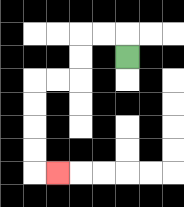{'start': '[5, 2]', 'end': '[2, 7]', 'path_directions': 'U,L,L,D,D,L,L,D,D,D,D,R', 'path_coordinates': '[[5, 2], [5, 1], [4, 1], [3, 1], [3, 2], [3, 3], [2, 3], [1, 3], [1, 4], [1, 5], [1, 6], [1, 7], [2, 7]]'}